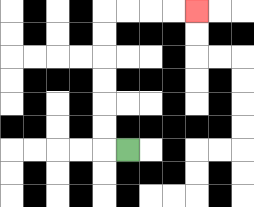{'start': '[5, 6]', 'end': '[8, 0]', 'path_directions': 'L,U,U,U,U,U,U,R,R,R,R', 'path_coordinates': '[[5, 6], [4, 6], [4, 5], [4, 4], [4, 3], [4, 2], [4, 1], [4, 0], [5, 0], [6, 0], [7, 0], [8, 0]]'}